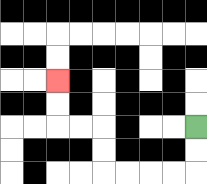{'start': '[8, 5]', 'end': '[2, 3]', 'path_directions': 'D,D,L,L,L,L,U,U,L,L,U,U', 'path_coordinates': '[[8, 5], [8, 6], [8, 7], [7, 7], [6, 7], [5, 7], [4, 7], [4, 6], [4, 5], [3, 5], [2, 5], [2, 4], [2, 3]]'}